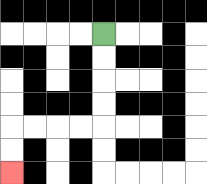{'start': '[4, 1]', 'end': '[0, 7]', 'path_directions': 'D,D,D,D,L,L,L,L,D,D', 'path_coordinates': '[[4, 1], [4, 2], [4, 3], [4, 4], [4, 5], [3, 5], [2, 5], [1, 5], [0, 5], [0, 6], [0, 7]]'}